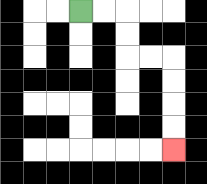{'start': '[3, 0]', 'end': '[7, 6]', 'path_directions': 'R,R,D,D,R,R,D,D,D,D', 'path_coordinates': '[[3, 0], [4, 0], [5, 0], [5, 1], [5, 2], [6, 2], [7, 2], [7, 3], [7, 4], [7, 5], [7, 6]]'}